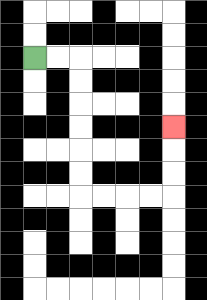{'start': '[1, 2]', 'end': '[7, 5]', 'path_directions': 'R,R,D,D,D,D,D,D,R,R,R,R,U,U,U', 'path_coordinates': '[[1, 2], [2, 2], [3, 2], [3, 3], [3, 4], [3, 5], [3, 6], [3, 7], [3, 8], [4, 8], [5, 8], [6, 8], [7, 8], [7, 7], [7, 6], [7, 5]]'}